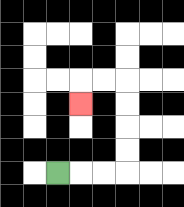{'start': '[2, 7]', 'end': '[3, 4]', 'path_directions': 'R,R,R,U,U,U,U,L,L,D', 'path_coordinates': '[[2, 7], [3, 7], [4, 7], [5, 7], [5, 6], [5, 5], [5, 4], [5, 3], [4, 3], [3, 3], [3, 4]]'}